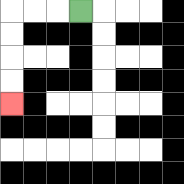{'start': '[3, 0]', 'end': '[0, 4]', 'path_directions': 'L,L,L,D,D,D,D', 'path_coordinates': '[[3, 0], [2, 0], [1, 0], [0, 0], [0, 1], [0, 2], [0, 3], [0, 4]]'}